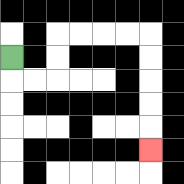{'start': '[0, 2]', 'end': '[6, 6]', 'path_directions': 'D,R,R,U,U,R,R,R,R,D,D,D,D,D', 'path_coordinates': '[[0, 2], [0, 3], [1, 3], [2, 3], [2, 2], [2, 1], [3, 1], [4, 1], [5, 1], [6, 1], [6, 2], [6, 3], [6, 4], [6, 5], [6, 6]]'}